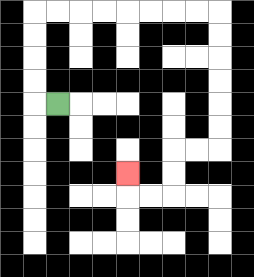{'start': '[2, 4]', 'end': '[5, 7]', 'path_directions': 'L,U,U,U,U,R,R,R,R,R,R,R,R,D,D,D,D,D,D,L,L,D,D,L,L,U', 'path_coordinates': '[[2, 4], [1, 4], [1, 3], [1, 2], [1, 1], [1, 0], [2, 0], [3, 0], [4, 0], [5, 0], [6, 0], [7, 0], [8, 0], [9, 0], [9, 1], [9, 2], [9, 3], [9, 4], [9, 5], [9, 6], [8, 6], [7, 6], [7, 7], [7, 8], [6, 8], [5, 8], [5, 7]]'}